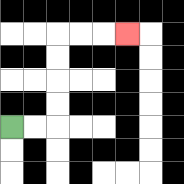{'start': '[0, 5]', 'end': '[5, 1]', 'path_directions': 'R,R,U,U,U,U,R,R,R', 'path_coordinates': '[[0, 5], [1, 5], [2, 5], [2, 4], [2, 3], [2, 2], [2, 1], [3, 1], [4, 1], [5, 1]]'}